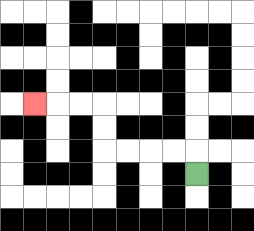{'start': '[8, 7]', 'end': '[1, 4]', 'path_directions': 'U,L,L,L,L,U,U,L,L,L', 'path_coordinates': '[[8, 7], [8, 6], [7, 6], [6, 6], [5, 6], [4, 6], [4, 5], [4, 4], [3, 4], [2, 4], [1, 4]]'}